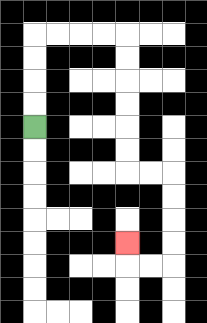{'start': '[1, 5]', 'end': '[5, 10]', 'path_directions': 'U,U,U,U,R,R,R,R,D,D,D,D,D,D,R,R,D,D,D,D,L,L,U', 'path_coordinates': '[[1, 5], [1, 4], [1, 3], [1, 2], [1, 1], [2, 1], [3, 1], [4, 1], [5, 1], [5, 2], [5, 3], [5, 4], [5, 5], [5, 6], [5, 7], [6, 7], [7, 7], [7, 8], [7, 9], [7, 10], [7, 11], [6, 11], [5, 11], [5, 10]]'}